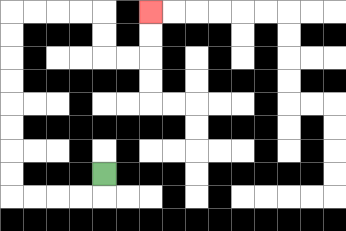{'start': '[4, 7]', 'end': '[6, 0]', 'path_directions': 'D,L,L,L,L,U,U,U,U,U,U,U,U,R,R,R,R,D,D,R,R,U,U', 'path_coordinates': '[[4, 7], [4, 8], [3, 8], [2, 8], [1, 8], [0, 8], [0, 7], [0, 6], [0, 5], [0, 4], [0, 3], [0, 2], [0, 1], [0, 0], [1, 0], [2, 0], [3, 0], [4, 0], [4, 1], [4, 2], [5, 2], [6, 2], [6, 1], [6, 0]]'}